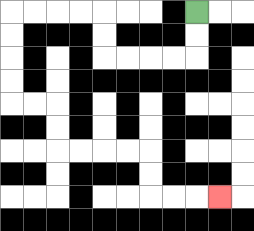{'start': '[8, 0]', 'end': '[9, 8]', 'path_directions': 'D,D,L,L,L,L,U,U,L,L,L,L,D,D,D,D,R,R,D,D,R,R,R,R,D,D,R,R,R', 'path_coordinates': '[[8, 0], [8, 1], [8, 2], [7, 2], [6, 2], [5, 2], [4, 2], [4, 1], [4, 0], [3, 0], [2, 0], [1, 0], [0, 0], [0, 1], [0, 2], [0, 3], [0, 4], [1, 4], [2, 4], [2, 5], [2, 6], [3, 6], [4, 6], [5, 6], [6, 6], [6, 7], [6, 8], [7, 8], [8, 8], [9, 8]]'}